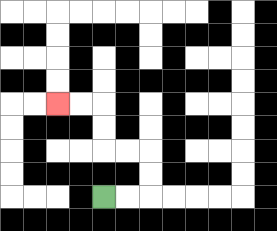{'start': '[4, 8]', 'end': '[2, 4]', 'path_directions': 'R,R,U,U,L,L,U,U,L,L', 'path_coordinates': '[[4, 8], [5, 8], [6, 8], [6, 7], [6, 6], [5, 6], [4, 6], [4, 5], [4, 4], [3, 4], [2, 4]]'}